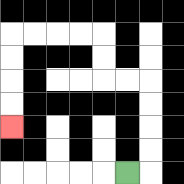{'start': '[5, 7]', 'end': '[0, 5]', 'path_directions': 'R,U,U,U,U,L,L,U,U,L,L,L,L,D,D,D,D', 'path_coordinates': '[[5, 7], [6, 7], [6, 6], [6, 5], [6, 4], [6, 3], [5, 3], [4, 3], [4, 2], [4, 1], [3, 1], [2, 1], [1, 1], [0, 1], [0, 2], [0, 3], [0, 4], [0, 5]]'}